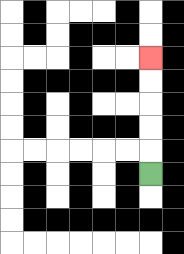{'start': '[6, 7]', 'end': '[6, 2]', 'path_directions': 'U,U,U,U,U', 'path_coordinates': '[[6, 7], [6, 6], [6, 5], [6, 4], [6, 3], [6, 2]]'}